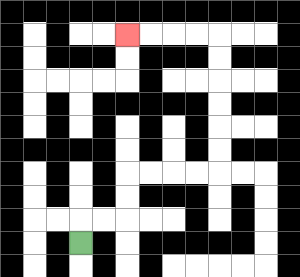{'start': '[3, 10]', 'end': '[5, 1]', 'path_directions': 'U,R,R,U,U,R,R,R,R,U,U,U,U,U,U,L,L,L,L', 'path_coordinates': '[[3, 10], [3, 9], [4, 9], [5, 9], [5, 8], [5, 7], [6, 7], [7, 7], [8, 7], [9, 7], [9, 6], [9, 5], [9, 4], [9, 3], [9, 2], [9, 1], [8, 1], [7, 1], [6, 1], [5, 1]]'}